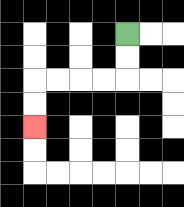{'start': '[5, 1]', 'end': '[1, 5]', 'path_directions': 'D,D,L,L,L,L,D,D', 'path_coordinates': '[[5, 1], [5, 2], [5, 3], [4, 3], [3, 3], [2, 3], [1, 3], [1, 4], [1, 5]]'}